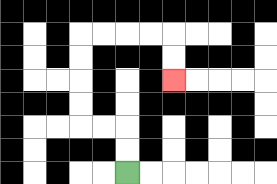{'start': '[5, 7]', 'end': '[7, 3]', 'path_directions': 'U,U,L,L,U,U,U,U,R,R,R,R,D,D', 'path_coordinates': '[[5, 7], [5, 6], [5, 5], [4, 5], [3, 5], [3, 4], [3, 3], [3, 2], [3, 1], [4, 1], [5, 1], [6, 1], [7, 1], [7, 2], [7, 3]]'}